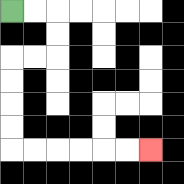{'start': '[0, 0]', 'end': '[6, 6]', 'path_directions': 'R,R,D,D,L,L,D,D,D,D,R,R,R,R,R,R', 'path_coordinates': '[[0, 0], [1, 0], [2, 0], [2, 1], [2, 2], [1, 2], [0, 2], [0, 3], [0, 4], [0, 5], [0, 6], [1, 6], [2, 6], [3, 6], [4, 6], [5, 6], [6, 6]]'}